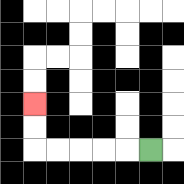{'start': '[6, 6]', 'end': '[1, 4]', 'path_directions': 'L,L,L,L,L,U,U', 'path_coordinates': '[[6, 6], [5, 6], [4, 6], [3, 6], [2, 6], [1, 6], [1, 5], [1, 4]]'}